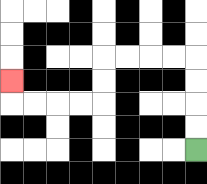{'start': '[8, 6]', 'end': '[0, 3]', 'path_directions': 'U,U,U,U,L,L,L,L,D,D,L,L,L,L,U', 'path_coordinates': '[[8, 6], [8, 5], [8, 4], [8, 3], [8, 2], [7, 2], [6, 2], [5, 2], [4, 2], [4, 3], [4, 4], [3, 4], [2, 4], [1, 4], [0, 4], [0, 3]]'}